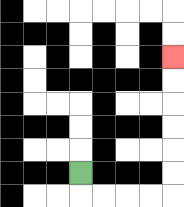{'start': '[3, 7]', 'end': '[7, 2]', 'path_directions': 'D,R,R,R,R,U,U,U,U,U,U', 'path_coordinates': '[[3, 7], [3, 8], [4, 8], [5, 8], [6, 8], [7, 8], [7, 7], [7, 6], [7, 5], [7, 4], [7, 3], [7, 2]]'}